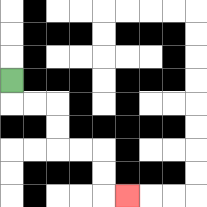{'start': '[0, 3]', 'end': '[5, 8]', 'path_directions': 'D,R,R,D,D,R,R,D,D,R', 'path_coordinates': '[[0, 3], [0, 4], [1, 4], [2, 4], [2, 5], [2, 6], [3, 6], [4, 6], [4, 7], [4, 8], [5, 8]]'}